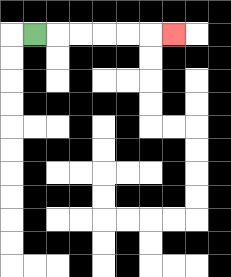{'start': '[1, 1]', 'end': '[7, 1]', 'path_directions': 'R,R,R,R,R,R', 'path_coordinates': '[[1, 1], [2, 1], [3, 1], [4, 1], [5, 1], [6, 1], [7, 1]]'}